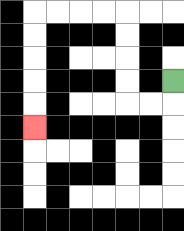{'start': '[7, 3]', 'end': '[1, 5]', 'path_directions': 'D,L,L,U,U,U,U,L,L,L,L,D,D,D,D,D', 'path_coordinates': '[[7, 3], [7, 4], [6, 4], [5, 4], [5, 3], [5, 2], [5, 1], [5, 0], [4, 0], [3, 0], [2, 0], [1, 0], [1, 1], [1, 2], [1, 3], [1, 4], [1, 5]]'}